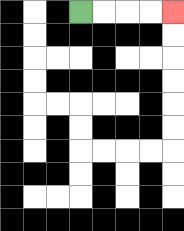{'start': '[3, 0]', 'end': '[7, 0]', 'path_directions': 'R,R,R,R', 'path_coordinates': '[[3, 0], [4, 0], [5, 0], [6, 0], [7, 0]]'}